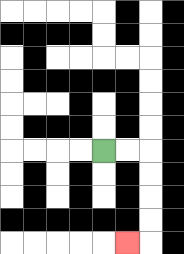{'start': '[4, 6]', 'end': '[5, 10]', 'path_directions': 'R,R,D,D,D,D,L', 'path_coordinates': '[[4, 6], [5, 6], [6, 6], [6, 7], [6, 8], [6, 9], [6, 10], [5, 10]]'}